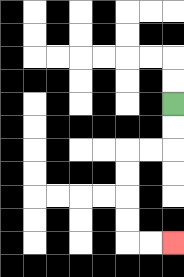{'start': '[7, 4]', 'end': '[7, 10]', 'path_directions': 'D,D,L,L,D,D,D,D,R,R', 'path_coordinates': '[[7, 4], [7, 5], [7, 6], [6, 6], [5, 6], [5, 7], [5, 8], [5, 9], [5, 10], [6, 10], [7, 10]]'}